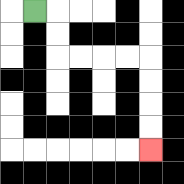{'start': '[1, 0]', 'end': '[6, 6]', 'path_directions': 'R,D,D,R,R,R,R,D,D,D,D', 'path_coordinates': '[[1, 0], [2, 0], [2, 1], [2, 2], [3, 2], [4, 2], [5, 2], [6, 2], [6, 3], [6, 4], [6, 5], [6, 6]]'}